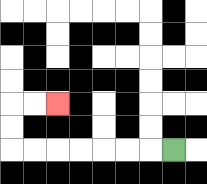{'start': '[7, 6]', 'end': '[2, 4]', 'path_directions': 'L,L,L,L,L,L,L,U,U,R,R', 'path_coordinates': '[[7, 6], [6, 6], [5, 6], [4, 6], [3, 6], [2, 6], [1, 6], [0, 6], [0, 5], [0, 4], [1, 4], [2, 4]]'}